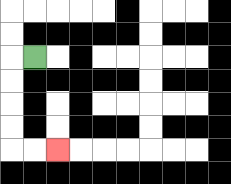{'start': '[1, 2]', 'end': '[2, 6]', 'path_directions': 'L,D,D,D,D,R,R', 'path_coordinates': '[[1, 2], [0, 2], [0, 3], [0, 4], [0, 5], [0, 6], [1, 6], [2, 6]]'}